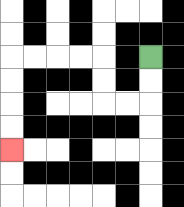{'start': '[6, 2]', 'end': '[0, 6]', 'path_directions': 'D,D,L,L,U,U,L,L,L,L,D,D,D,D', 'path_coordinates': '[[6, 2], [6, 3], [6, 4], [5, 4], [4, 4], [4, 3], [4, 2], [3, 2], [2, 2], [1, 2], [0, 2], [0, 3], [0, 4], [0, 5], [0, 6]]'}